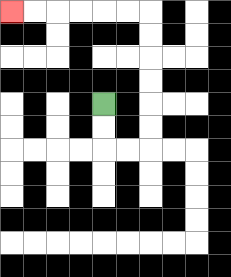{'start': '[4, 4]', 'end': '[0, 0]', 'path_directions': 'D,D,R,R,U,U,U,U,U,U,L,L,L,L,L,L', 'path_coordinates': '[[4, 4], [4, 5], [4, 6], [5, 6], [6, 6], [6, 5], [6, 4], [6, 3], [6, 2], [6, 1], [6, 0], [5, 0], [4, 0], [3, 0], [2, 0], [1, 0], [0, 0]]'}